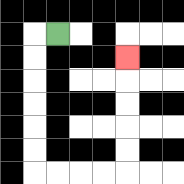{'start': '[2, 1]', 'end': '[5, 2]', 'path_directions': 'L,D,D,D,D,D,D,R,R,R,R,U,U,U,U,U', 'path_coordinates': '[[2, 1], [1, 1], [1, 2], [1, 3], [1, 4], [1, 5], [1, 6], [1, 7], [2, 7], [3, 7], [4, 7], [5, 7], [5, 6], [5, 5], [5, 4], [5, 3], [5, 2]]'}